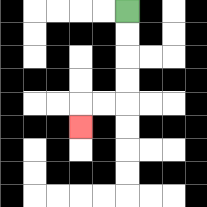{'start': '[5, 0]', 'end': '[3, 5]', 'path_directions': 'D,D,D,D,L,L,D', 'path_coordinates': '[[5, 0], [5, 1], [5, 2], [5, 3], [5, 4], [4, 4], [3, 4], [3, 5]]'}